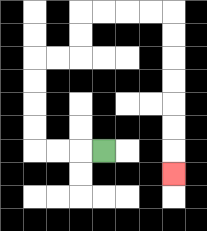{'start': '[4, 6]', 'end': '[7, 7]', 'path_directions': 'L,L,L,U,U,U,U,R,R,U,U,R,R,R,R,D,D,D,D,D,D,D', 'path_coordinates': '[[4, 6], [3, 6], [2, 6], [1, 6], [1, 5], [1, 4], [1, 3], [1, 2], [2, 2], [3, 2], [3, 1], [3, 0], [4, 0], [5, 0], [6, 0], [7, 0], [7, 1], [7, 2], [7, 3], [7, 4], [7, 5], [7, 6], [7, 7]]'}